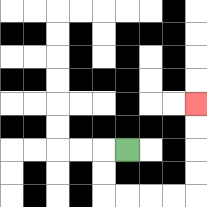{'start': '[5, 6]', 'end': '[8, 4]', 'path_directions': 'L,D,D,R,R,R,R,U,U,U,U', 'path_coordinates': '[[5, 6], [4, 6], [4, 7], [4, 8], [5, 8], [6, 8], [7, 8], [8, 8], [8, 7], [8, 6], [8, 5], [8, 4]]'}